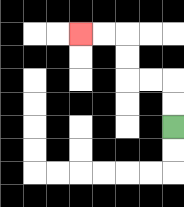{'start': '[7, 5]', 'end': '[3, 1]', 'path_directions': 'U,U,L,L,U,U,L,L', 'path_coordinates': '[[7, 5], [7, 4], [7, 3], [6, 3], [5, 3], [5, 2], [5, 1], [4, 1], [3, 1]]'}